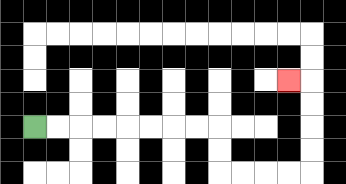{'start': '[1, 5]', 'end': '[12, 3]', 'path_directions': 'R,R,R,R,R,R,R,R,D,D,R,R,R,R,U,U,U,U,L', 'path_coordinates': '[[1, 5], [2, 5], [3, 5], [4, 5], [5, 5], [6, 5], [7, 5], [8, 5], [9, 5], [9, 6], [9, 7], [10, 7], [11, 7], [12, 7], [13, 7], [13, 6], [13, 5], [13, 4], [13, 3], [12, 3]]'}